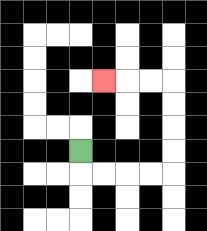{'start': '[3, 6]', 'end': '[4, 3]', 'path_directions': 'D,R,R,R,R,U,U,U,U,L,L,L', 'path_coordinates': '[[3, 6], [3, 7], [4, 7], [5, 7], [6, 7], [7, 7], [7, 6], [7, 5], [7, 4], [7, 3], [6, 3], [5, 3], [4, 3]]'}